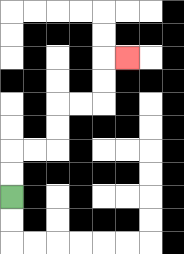{'start': '[0, 8]', 'end': '[5, 2]', 'path_directions': 'U,U,R,R,U,U,R,R,U,U,R', 'path_coordinates': '[[0, 8], [0, 7], [0, 6], [1, 6], [2, 6], [2, 5], [2, 4], [3, 4], [4, 4], [4, 3], [4, 2], [5, 2]]'}